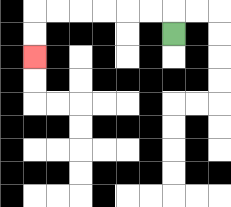{'start': '[7, 1]', 'end': '[1, 2]', 'path_directions': 'U,L,L,L,L,L,L,D,D', 'path_coordinates': '[[7, 1], [7, 0], [6, 0], [5, 0], [4, 0], [3, 0], [2, 0], [1, 0], [1, 1], [1, 2]]'}